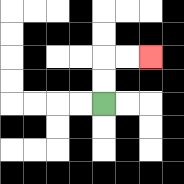{'start': '[4, 4]', 'end': '[6, 2]', 'path_directions': 'U,U,R,R', 'path_coordinates': '[[4, 4], [4, 3], [4, 2], [5, 2], [6, 2]]'}